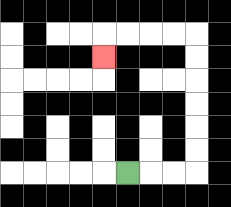{'start': '[5, 7]', 'end': '[4, 2]', 'path_directions': 'R,R,R,U,U,U,U,U,U,L,L,L,L,D', 'path_coordinates': '[[5, 7], [6, 7], [7, 7], [8, 7], [8, 6], [8, 5], [8, 4], [8, 3], [8, 2], [8, 1], [7, 1], [6, 1], [5, 1], [4, 1], [4, 2]]'}